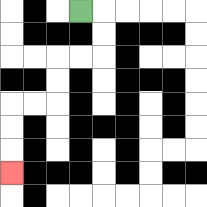{'start': '[3, 0]', 'end': '[0, 7]', 'path_directions': 'R,D,D,L,L,D,D,L,L,D,D,D', 'path_coordinates': '[[3, 0], [4, 0], [4, 1], [4, 2], [3, 2], [2, 2], [2, 3], [2, 4], [1, 4], [0, 4], [0, 5], [0, 6], [0, 7]]'}